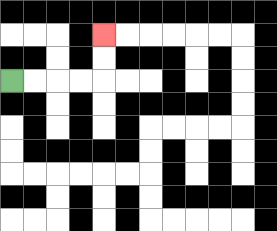{'start': '[0, 3]', 'end': '[4, 1]', 'path_directions': 'R,R,R,R,U,U', 'path_coordinates': '[[0, 3], [1, 3], [2, 3], [3, 3], [4, 3], [4, 2], [4, 1]]'}